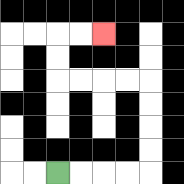{'start': '[2, 7]', 'end': '[4, 1]', 'path_directions': 'R,R,R,R,U,U,U,U,L,L,L,L,U,U,R,R', 'path_coordinates': '[[2, 7], [3, 7], [4, 7], [5, 7], [6, 7], [6, 6], [6, 5], [6, 4], [6, 3], [5, 3], [4, 3], [3, 3], [2, 3], [2, 2], [2, 1], [3, 1], [4, 1]]'}